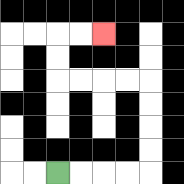{'start': '[2, 7]', 'end': '[4, 1]', 'path_directions': 'R,R,R,R,U,U,U,U,L,L,L,L,U,U,R,R', 'path_coordinates': '[[2, 7], [3, 7], [4, 7], [5, 7], [6, 7], [6, 6], [6, 5], [6, 4], [6, 3], [5, 3], [4, 3], [3, 3], [2, 3], [2, 2], [2, 1], [3, 1], [4, 1]]'}